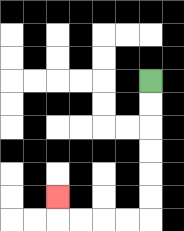{'start': '[6, 3]', 'end': '[2, 8]', 'path_directions': 'D,D,D,D,D,D,L,L,L,L,U', 'path_coordinates': '[[6, 3], [6, 4], [6, 5], [6, 6], [6, 7], [6, 8], [6, 9], [5, 9], [4, 9], [3, 9], [2, 9], [2, 8]]'}